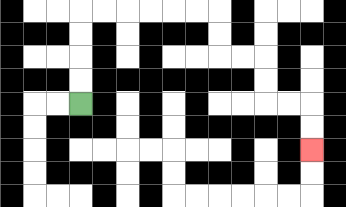{'start': '[3, 4]', 'end': '[13, 6]', 'path_directions': 'U,U,U,U,R,R,R,R,R,R,D,D,R,R,D,D,R,R,D,D', 'path_coordinates': '[[3, 4], [3, 3], [3, 2], [3, 1], [3, 0], [4, 0], [5, 0], [6, 0], [7, 0], [8, 0], [9, 0], [9, 1], [9, 2], [10, 2], [11, 2], [11, 3], [11, 4], [12, 4], [13, 4], [13, 5], [13, 6]]'}